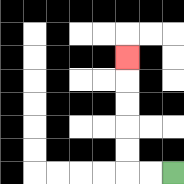{'start': '[7, 7]', 'end': '[5, 2]', 'path_directions': 'L,L,U,U,U,U,U', 'path_coordinates': '[[7, 7], [6, 7], [5, 7], [5, 6], [5, 5], [5, 4], [5, 3], [5, 2]]'}